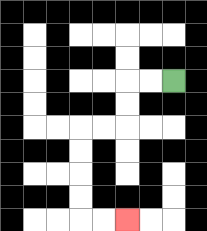{'start': '[7, 3]', 'end': '[5, 9]', 'path_directions': 'L,L,D,D,L,L,D,D,D,D,R,R', 'path_coordinates': '[[7, 3], [6, 3], [5, 3], [5, 4], [5, 5], [4, 5], [3, 5], [3, 6], [3, 7], [3, 8], [3, 9], [4, 9], [5, 9]]'}